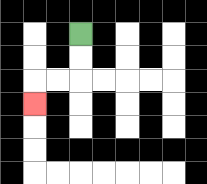{'start': '[3, 1]', 'end': '[1, 4]', 'path_directions': 'D,D,L,L,D', 'path_coordinates': '[[3, 1], [3, 2], [3, 3], [2, 3], [1, 3], [1, 4]]'}